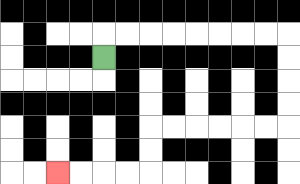{'start': '[4, 2]', 'end': '[2, 7]', 'path_directions': 'U,R,R,R,R,R,R,R,R,D,D,D,D,L,L,L,L,L,L,D,D,L,L,L,L', 'path_coordinates': '[[4, 2], [4, 1], [5, 1], [6, 1], [7, 1], [8, 1], [9, 1], [10, 1], [11, 1], [12, 1], [12, 2], [12, 3], [12, 4], [12, 5], [11, 5], [10, 5], [9, 5], [8, 5], [7, 5], [6, 5], [6, 6], [6, 7], [5, 7], [4, 7], [3, 7], [2, 7]]'}